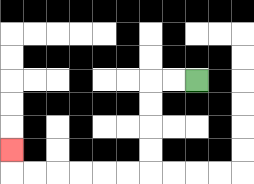{'start': '[8, 3]', 'end': '[0, 6]', 'path_directions': 'L,L,D,D,D,D,L,L,L,L,L,L,U', 'path_coordinates': '[[8, 3], [7, 3], [6, 3], [6, 4], [6, 5], [6, 6], [6, 7], [5, 7], [4, 7], [3, 7], [2, 7], [1, 7], [0, 7], [0, 6]]'}